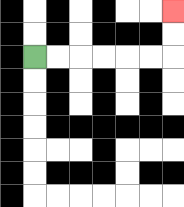{'start': '[1, 2]', 'end': '[7, 0]', 'path_directions': 'R,R,R,R,R,R,U,U', 'path_coordinates': '[[1, 2], [2, 2], [3, 2], [4, 2], [5, 2], [6, 2], [7, 2], [7, 1], [7, 0]]'}